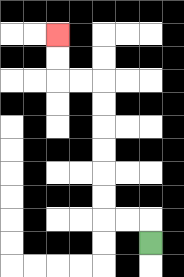{'start': '[6, 10]', 'end': '[2, 1]', 'path_directions': 'U,L,L,U,U,U,U,U,U,L,L,U,U', 'path_coordinates': '[[6, 10], [6, 9], [5, 9], [4, 9], [4, 8], [4, 7], [4, 6], [4, 5], [4, 4], [4, 3], [3, 3], [2, 3], [2, 2], [2, 1]]'}